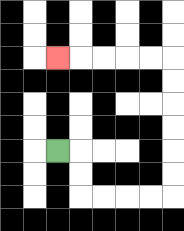{'start': '[2, 6]', 'end': '[2, 2]', 'path_directions': 'R,D,D,R,R,R,R,U,U,U,U,U,U,L,L,L,L,L', 'path_coordinates': '[[2, 6], [3, 6], [3, 7], [3, 8], [4, 8], [5, 8], [6, 8], [7, 8], [7, 7], [7, 6], [7, 5], [7, 4], [7, 3], [7, 2], [6, 2], [5, 2], [4, 2], [3, 2], [2, 2]]'}